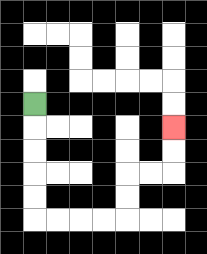{'start': '[1, 4]', 'end': '[7, 5]', 'path_directions': 'D,D,D,D,D,R,R,R,R,U,U,R,R,U,U', 'path_coordinates': '[[1, 4], [1, 5], [1, 6], [1, 7], [1, 8], [1, 9], [2, 9], [3, 9], [4, 9], [5, 9], [5, 8], [5, 7], [6, 7], [7, 7], [7, 6], [7, 5]]'}